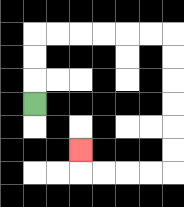{'start': '[1, 4]', 'end': '[3, 6]', 'path_directions': 'U,U,U,R,R,R,R,R,R,D,D,D,D,D,D,L,L,L,L,U', 'path_coordinates': '[[1, 4], [1, 3], [1, 2], [1, 1], [2, 1], [3, 1], [4, 1], [5, 1], [6, 1], [7, 1], [7, 2], [7, 3], [7, 4], [7, 5], [7, 6], [7, 7], [6, 7], [5, 7], [4, 7], [3, 7], [3, 6]]'}